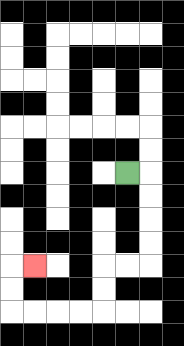{'start': '[5, 7]', 'end': '[1, 11]', 'path_directions': 'R,D,D,D,D,L,L,D,D,L,L,L,L,U,U,R', 'path_coordinates': '[[5, 7], [6, 7], [6, 8], [6, 9], [6, 10], [6, 11], [5, 11], [4, 11], [4, 12], [4, 13], [3, 13], [2, 13], [1, 13], [0, 13], [0, 12], [0, 11], [1, 11]]'}